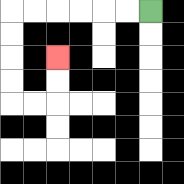{'start': '[6, 0]', 'end': '[2, 2]', 'path_directions': 'L,L,L,L,L,L,D,D,D,D,R,R,U,U', 'path_coordinates': '[[6, 0], [5, 0], [4, 0], [3, 0], [2, 0], [1, 0], [0, 0], [0, 1], [0, 2], [0, 3], [0, 4], [1, 4], [2, 4], [2, 3], [2, 2]]'}